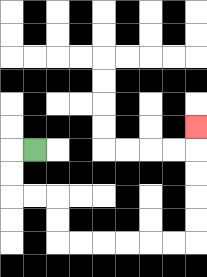{'start': '[1, 6]', 'end': '[8, 5]', 'path_directions': 'L,D,D,R,R,D,D,R,R,R,R,R,R,U,U,U,U,U', 'path_coordinates': '[[1, 6], [0, 6], [0, 7], [0, 8], [1, 8], [2, 8], [2, 9], [2, 10], [3, 10], [4, 10], [5, 10], [6, 10], [7, 10], [8, 10], [8, 9], [8, 8], [8, 7], [8, 6], [8, 5]]'}